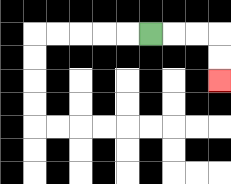{'start': '[6, 1]', 'end': '[9, 3]', 'path_directions': 'R,R,R,D,D', 'path_coordinates': '[[6, 1], [7, 1], [8, 1], [9, 1], [9, 2], [9, 3]]'}